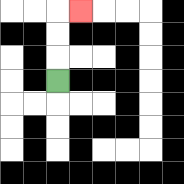{'start': '[2, 3]', 'end': '[3, 0]', 'path_directions': 'U,U,U,R', 'path_coordinates': '[[2, 3], [2, 2], [2, 1], [2, 0], [3, 0]]'}